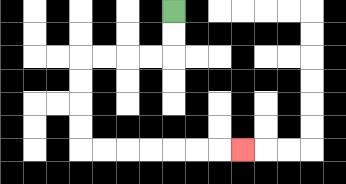{'start': '[7, 0]', 'end': '[10, 6]', 'path_directions': 'D,D,L,L,L,L,D,D,D,D,R,R,R,R,R,R,R', 'path_coordinates': '[[7, 0], [7, 1], [7, 2], [6, 2], [5, 2], [4, 2], [3, 2], [3, 3], [3, 4], [3, 5], [3, 6], [4, 6], [5, 6], [6, 6], [7, 6], [8, 6], [9, 6], [10, 6]]'}